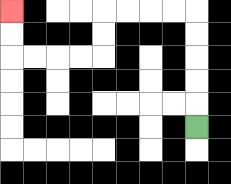{'start': '[8, 5]', 'end': '[0, 0]', 'path_directions': 'U,U,U,U,U,L,L,L,L,D,D,L,L,L,L,U,U', 'path_coordinates': '[[8, 5], [8, 4], [8, 3], [8, 2], [8, 1], [8, 0], [7, 0], [6, 0], [5, 0], [4, 0], [4, 1], [4, 2], [3, 2], [2, 2], [1, 2], [0, 2], [0, 1], [0, 0]]'}